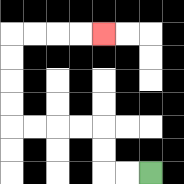{'start': '[6, 7]', 'end': '[4, 1]', 'path_directions': 'L,L,U,U,L,L,L,L,U,U,U,U,R,R,R,R', 'path_coordinates': '[[6, 7], [5, 7], [4, 7], [4, 6], [4, 5], [3, 5], [2, 5], [1, 5], [0, 5], [0, 4], [0, 3], [0, 2], [0, 1], [1, 1], [2, 1], [3, 1], [4, 1]]'}